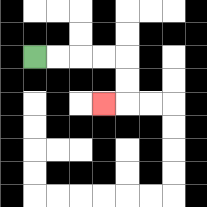{'start': '[1, 2]', 'end': '[4, 4]', 'path_directions': 'R,R,R,R,D,D,L', 'path_coordinates': '[[1, 2], [2, 2], [3, 2], [4, 2], [5, 2], [5, 3], [5, 4], [4, 4]]'}